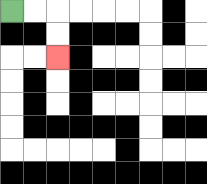{'start': '[0, 0]', 'end': '[2, 2]', 'path_directions': 'R,R,D,D', 'path_coordinates': '[[0, 0], [1, 0], [2, 0], [2, 1], [2, 2]]'}